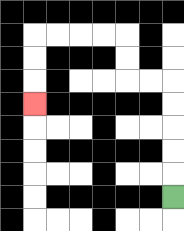{'start': '[7, 8]', 'end': '[1, 4]', 'path_directions': 'U,U,U,U,U,L,L,U,U,L,L,L,L,D,D,D', 'path_coordinates': '[[7, 8], [7, 7], [7, 6], [7, 5], [7, 4], [7, 3], [6, 3], [5, 3], [5, 2], [5, 1], [4, 1], [3, 1], [2, 1], [1, 1], [1, 2], [1, 3], [1, 4]]'}